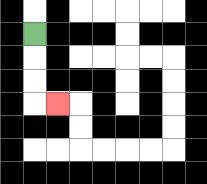{'start': '[1, 1]', 'end': '[2, 4]', 'path_directions': 'D,D,D,R', 'path_coordinates': '[[1, 1], [1, 2], [1, 3], [1, 4], [2, 4]]'}